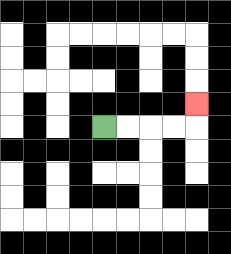{'start': '[4, 5]', 'end': '[8, 4]', 'path_directions': 'R,R,R,R,U', 'path_coordinates': '[[4, 5], [5, 5], [6, 5], [7, 5], [8, 5], [8, 4]]'}